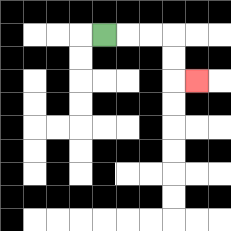{'start': '[4, 1]', 'end': '[8, 3]', 'path_directions': 'R,R,R,D,D,R', 'path_coordinates': '[[4, 1], [5, 1], [6, 1], [7, 1], [7, 2], [7, 3], [8, 3]]'}